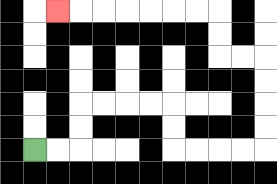{'start': '[1, 6]', 'end': '[2, 0]', 'path_directions': 'R,R,U,U,R,R,R,R,D,D,R,R,R,R,U,U,U,U,L,L,U,U,L,L,L,L,L,L,L', 'path_coordinates': '[[1, 6], [2, 6], [3, 6], [3, 5], [3, 4], [4, 4], [5, 4], [6, 4], [7, 4], [7, 5], [7, 6], [8, 6], [9, 6], [10, 6], [11, 6], [11, 5], [11, 4], [11, 3], [11, 2], [10, 2], [9, 2], [9, 1], [9, 0], [8, 0], [7, 0], [6, 0], [5, 0], [4, 0], [3, 0], [2, 0]]'}